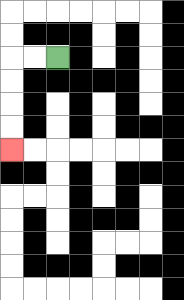{'start': '[2, 2]', 'end': '[0, 6]', 'path_directions': 'L,L,D,D,D,D', 'path_coordinates': '[[2, 2], [1, 2], [0, 2], [0, 3], [0, 4], [0, 5], [0, 6]]'}